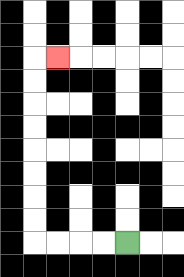{'start': '[5, 10]', 'end': '[2, 2]', 'path_directions': 'L,L,L,L,U,U,U,U,U,U,U,U,R', 'path_coordinates': '[[5, 10], [4, 10], [3, 10], [2, 10], [1, 10], [1, 9], [1, 8], [1, 7], [1, 6], [1, 5], [1, 4], [1, 3], [1, 2], [2, 2]]'}